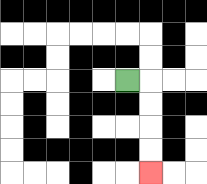{'start': '[5, 3]', 'end': '[6, 7]', 'path_directions': 'R,D,D,D,D', 'path_coordinates': '[[5, 3], [6, 3], [6, 4], [6, 5], [6, 6], [6, 7]]'}